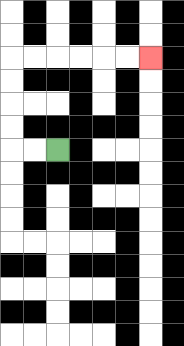{'start': '[2, 6]', 'end': '[6, 2]', 'path_directions': 'L,L,U,U,U,U,R,R,R,R,R,R', 'path_coordinates': '[[2, 6], [1, 6], [0, 6], [0, 5], [0, 4], [0, 3], [0, 2], [1, 2], [2, 2], [3, 2], [4, 2], [5, 2], [6, 2]]'}